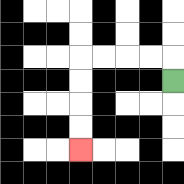{'start': '[7, 3]', 'end': '[3, 6]', 'path_directions': 'U,L,L,L,L,D,D,D,D', 'path_coordinates': '[[7, 3], [7, 2], [6, 2], [5, 2], [4, 2], [3, 2], [3, 3], [3, 4], [3, 5], [3, 6]]'}